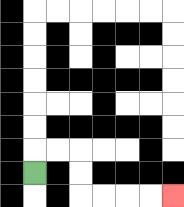{'start': '[1, 7]', 'end': '[7, 8]', 'path_directions': 'U,R,R,D,D,R,R,R,R', 'path_coordinates': '[[1, 7], [1, 6], [2, 6], [3, 6], [3, 7], [3, 8], [4, 8], [5, 8], [6, 8], [7, 8]]'}